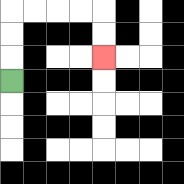{'start': '[0, 3]', 'end': '[4, 2]', 'path_directions': 'U,U,U,R,R,R,R,D,D', 'path_coordinates': '[[0, 3], [0, 2], [0, 1], [0, 0], [1, 0], [2, 0], [3, 0], [4, 0], [4, 1], [4, 2]]'}